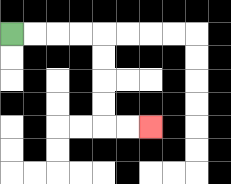{'start': '[0, 1]', 'end': '[6, 5]', 'path_directions': 'R,R,R,R,D,D,D,D,R,R', 'path_coordinates': '[[0, 1], [1, 1], [2, 1], [3, 1], [4, 1], [4, 2], [4, 3], [4, 4], [4, 5], [5, 5], [6, 5]]'}